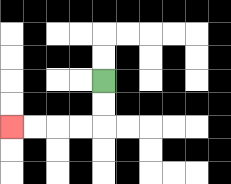{'start': '[4, 3]', 'end': '[0, 5]', 'path_directions': 'D,D,L,L,L,L', 'path_coordinates': '[[4, 3], [4, 4], [4, 5], [3, 5], [2, 5], [1, 5], [0, 5]]'}